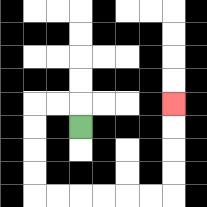{'start': '[3, 5]', 'end': '[7, 4]', 'path_directions': 'U,L,L,D,D,D,D,R,R,R,R,R,R,U,U,U,U', 'path_coordinates': '[[3, 5], [3, 4], [2, 4], [1, 4], [1, 5], [1, 6], [1, 7], [1, 8], [2, 8], [3, 8], [4, 8], [5, 8], [6, 8], [7, 8], [7, 7], [7, 6], [7, 5], [7, 4]]'}